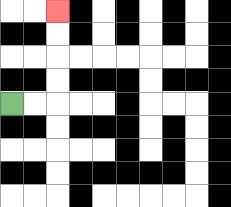{'start': '[0, 4]', 'end': '[2, 0]', 'path_directions': 'R,R,U,U,U,U', 'path_coordinates': '[[0, 4], [1, 4], [2, 4], [2, 3], [2, 2], [2, 1], [2, 0]]'}